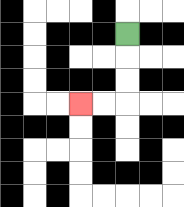{'start': '[5, 1]', 'end': '[3, 4]', 'path_directions': 'D,D,D,L,L', 'path_coordinates': '[[5, 1], [5, 2], [5, 3], [5, 4], [4, 4], [3, 4]]'}